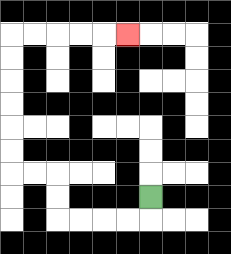{'start': '[6, 8]', 'end': '[5, 1]', 'path_directions': 'D,L,L,L,L,U,U,L,L,U,U,U,U,U,U,R,R,R,R,R', 'path_coordinates': '[[6, 8], [6, 9], [5, 9], [4, 9], [3, 9], [2, 9], [2, 8], [2, 7], [1, 7], [0, 7], [0, 6], [0, 5], [0, 4], [0, 3], [0, 2], [0, 1], [1, 1], [2, 1], [3, 1], [4, 1], [5, 1]]'}